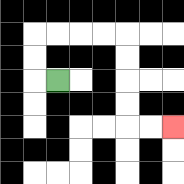{'start': '[2, 3]', 'end': '[7, 5]', 'path_directions': 'L,U,U,R,R,R,R,D,D,D,D,R,R', 'path_coordinates': '[[2, 3], [1, 3], [1, 2], [1, 1], [2, 1], [3, 1], [4, 1], [5, 1], [5, 2], [5, 3], [5, 4], [5, 5], [6, 5], [7, 5]]'}